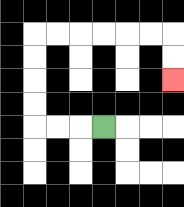{'start': '[4, 5]', 'end': '[7, 3]', 'path_directions': 'L,L,L,U,U,U,U,R,R,R,R,R,R,D,D', 'path_coordinates': '[[4, 5], [3, 5], [2, 5], [1, 5], [1, 4], [1, 3], [1, 2], [1, 1], [2, 1], [3, 1], [4, 1], [5, 1], [6, 1], [7, 1], [7, 2], [7, 3]]'}